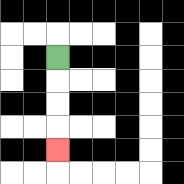{'start': '[2, 2]', 'end': '[2, 6]', 'path_directions': 'D,D,D,D', 'path_coordinates': '[[2, 2], [2, 3], [2, 4], [2, 5], [2, 6]]'}